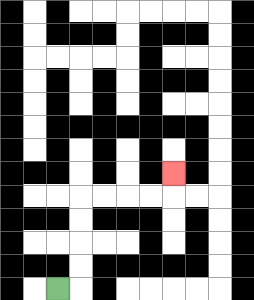{'start': '[2, 12]', 'end': '[7, 7]', 'path_directions': 'R,U,U,U,U,R,R,R,R,U', 'path_coordinates': '[[2, 12], [3, 12], [3, 11], [3, 10], [3, 9], [3, 8], [4, 8], [5, 8], [6, 8], [7, 8], [7, 7]]'}